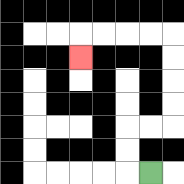{'start': '[6, 7]', 'end': '[3, 2]', 'path_directions': 'L,U,U,R,R,U,U,U,U,L,L,L,L,D', 'path_coordinates': '[[6, 7], [5, 7], [5, 6], [5, 5], [6, 5], [7, 5], [7, 4], [7, 3], [7, 2], [7, 1], [6, 1], [5, 1], [4, 1], [3, 1], [3, 2]]'}